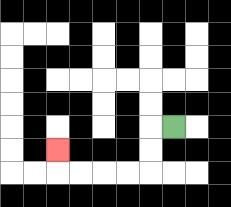{'start': '[7, 5]', 'end': '[2, 6]', 'path_directions': 'L,D,D,L,L,L,L,U', 'path_coordinates': '[[7, 5], [6, 5], [6, 6], [6, 7], [5, 7], [4, 7], [3, 7], [2, 7], [2, 6]]'}